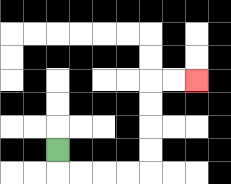{'start': '[2, 6]', 'end': '[8, 3]', 'path_directions': 'D,R,R,R,R,U,U,U,U,R,R', 'path_coordinates': '[[2, 6], [2, 7], [3, 7], [4, 7], [5, 7], [6, 7], [6, 6], [6, 5], [6, 4], [6, 3], [7, 3], [8, 3]]'}